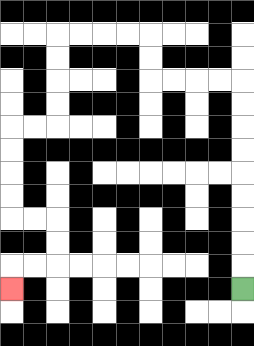{'start': '[10, 12]', 'end': '[0, 12]', 'path_directions': 'U,U,U,U,U,U,U,U,U,L,L,L,L,U,U,L,L,L,L,D,D,D,D,L,L,D,D,D,D,R,R,D,D,L,L,D', 'path_coordinates': '[[10, 12], [10, 11], [10, 10], [10, 9], [10, 8], [10, 7], [10, 6], [10, 5], [10, 4], [10, 3], [9, 3], [8, 3], [7, 3], [6, 3], [6, 2], [6, 1], [5, 1], [4, 1], [3, 1], [2, 1], [2, 2], [2, 3], [2, 4], [2, 5], [1, 5], [0, 5], [0, 6], [0, 7], [0, 8], [0, 9], [1, 9], [2, 9], [2, 10], [2, 11], [1, 11], [0, 11], [0, 12]]'}